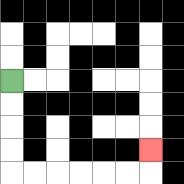{'start': '[0, 3]', 'end': '[6, 6]', 'path_directions': 'D,D,D,D,R,R,R,R,R,R,U', 'path_coordinates': '[[0, 3], [0, 4], [0, 5], [0, 6], [0, 7], [1, 7], [2, 7], [3, 7], [4, 7], [5, 7], [6, 7], [6, 6]]'}